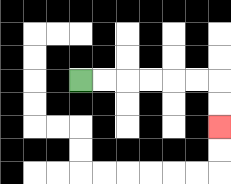{'start': '[3, 3]', 'end': '[9, 5]', 'path_directions': 'R,R,R,R,R,R,D,D', 'path_coordinates': '[[3, 3], [4, 3], [5, 3], [6, 3], [7, 3], [8, 3], [9, 3], [9, 4], [9, 5]]'}